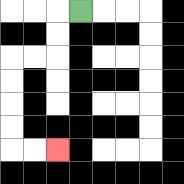{'start': '[3, 0]', 'end': '[2, 6]', 'path_directions': 'L,D,D,L,L,D,D,D,D,R,R', 'path_coordinates': '[[3, 0], [2, 0], [2, 1], [2, 2], [1, 2], [0, 2], [0, 3], [0, 4], [0, 5], [0, 6], [1, 6], [2, 6]]'}